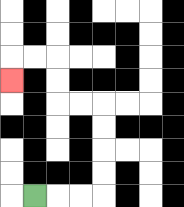{'start': '[1, 8]', 'end': '[0, 3]', 'path_directions': 'R,R,R,U,U,U,U,L,L,U,U,L,L,D', 'path_coordinates': '[[1, 8], [2, 8], [3, 8], [4, 8], [4, 7], [4, 6], [4, 5], [4, 4], [3, 4], [2, 4], [2, 3], [2, 2], [1, 2], [0, 2], [0, 3]]'}